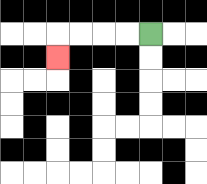{'start': '[6, 1]', 'end': '[2, 2]', 'path_directions': 'L,L,L,L,D', 'path_coordinates': '[[6, 1], [5, 1], [4, 1], [3, 1], [2, 1], [2, 2]]'}